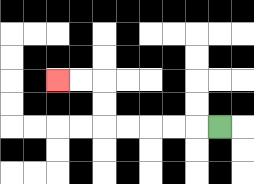{'start': '[9, 5]', 'end': '[2, 3]', 'path_directions': 'L,L,L,L,L,U,U,L,L', 'path_coordinates': '[[9, 5], [8, 5], [7, 5], [6, 5], [5, 5], [4, 5], [4, 4], [4, 3], [3, 3], [2, 3]]'}